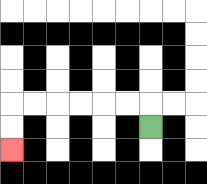{'start': '[6, 5]', 'end': '[0, 6]', 'path_directions': 'U,L,L,L,L,L,L,D,D', 'path_coordinates': '[[6, 5], [6, 4], [5, 4], [4, 4], [3, 4], [2, 4], [1, 4], [0, 4], [0, 5], [0, 6]]'}